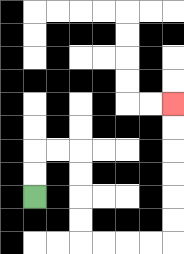{'start': '[1, 8]', 'end': '[7, 4]', 'path_directions': 'U,U,R,R,D,D,D,D,R,R,R,R,U,U,U,U,U,U', 'path_coordinates': '[[1, 8], [1, 7], [1, 6], [2, 6], [3, 6], [3, 7], [3, 8], [3, 9], [3, 10], [4, 10], [5, 10], [6, 10], [7, 10], [7, 9], [7, 8], [7, 7], [7, 6], [7, 5], [7, 4]]'}